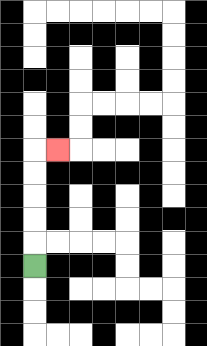{'start': '[1, 11]', 'end': '[2, 6]', 'path_directions': 'U,U,U,U,U,R', 'path_coordinates': '[[1, 11], [1, 10], [1, 9], [1, 8], [1, 7], [1, 6], [2, 6]]'}